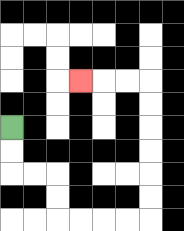{'start': '[0, 5]', 'end': '[3, 3]', 'path_directions': 'D,D,R,R,D,D,R,R,R,R,U,U,U,U,U,U,L,L,L', 'path_coordinates': '[[0, 5], [0, 6], [0, 7], [1, 7], [2, 7], [2, 8], [2, 9], [3, 9], [4, 9], [5, 9], [6, 9], [6, 8], [6, 7], [6, 6], [6, 5], [6, 4], [6, 3], [5, 3], [4, 3], [3, 3]]'}